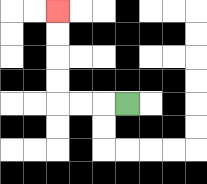{'start': '[5, 4]', 'end': '[2, 0]', 'path_directions': 'L,L,L,U,U,U,U', 'path_coordinates': '[[5, 4], [4, 4], [3, 4], [2, 4], [2, 3], [2, 2], [2, 1], [2, 0]]'}